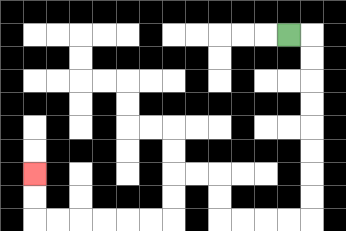{'start': '[12, 1]', 'end': '[1, 7]', 'path_directions': 'R,D,D,D,D,D,D,D,D,L,L,L,L,U,U,L,L,D,D,L,L,L,L,L,L,U,U', 'path_coordinates': '[[12, 1], [13, 1], [13, 2], [13, 3], [13, 4], [13, 5], [13, 6], [13, 7], [13, 8], [13, 9], [12, 9], [11, 9], [10, 9], [9, 9], [9, 8], [9, 7], [8, 7], [7, 7], [7, 8], [7, 9], [6, 9], [5, 9], [4, 9], [3, 9], [2, 9], [1, 9], [1, 8], [1, 7]]'}